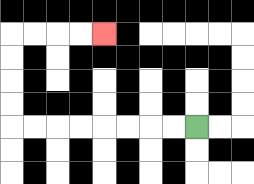{'start': '[8, 5]', 'end': '[4, 1]', 'path_directions': 'L,L,L,L,L,L,L,L,U,U,U,U,R,R,R,R', 'path_coordinates': '[[8, 5], [7, 5], [6, 5], [5, 5], [4, 5], [3, 5], [2, 5], [1, 5], [0, 5], [0, 4], [0, 3], [0, 2], [0, 1], [1, 1], [2, 1], [3, 1], [4, 1]]'}